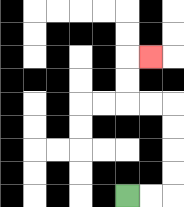{'start': '[5, 8]', 'end': '[6, 2]', 'path_directions': 'R,R,U,U,U,U,L,L,U,U,R', 'path_coordinates': '[[5, 8], [6, 8], [7, 8], [7, 7], [7, 6], [7, 5], [7, 4], [6, 4], [5, 4], [5, 3], [5, 2], [6, 2]]'}